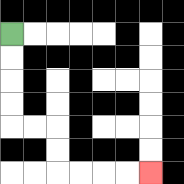{'start': '[0, 1]', 'end': '[6, 7]', 'path_directions': 'D,D,D,D,R,R,D,D,R,R,R,R', 'path_coordinates': '[[0, 1], [0, 2], [0, 3], [0, 4], [0, 5], [1, 5], [2, 5], [2, 6], [2, 7], [3, 7], [4, 7], [5, 7], [6, 7]]'}